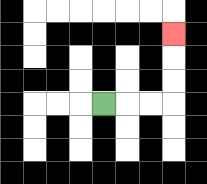{'start': '[4, 4]', 'end': '[7, 1]', 'path_directions': 'R,R,R,U,U,U', 'path_coordinates': '[[4, 4], [5, 4], [6, 4], [7, 4], [7, 3], [7, 2], [7, 1]]'}